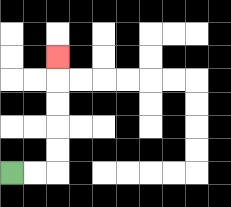{'start': '[0, 7]', 'end': '[2, 2]', 'path_directions': 'R,R,U,U,U,U,U', 'path_coordinates': '[[0, 7], [1, 7], [2, 7], [2, 6], [2, 5], [2, 4], [2, 3], [2, 2]]'}